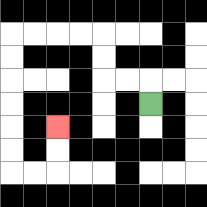{'start': '[6, 4]', 'end': '[2, 5]', 'path_directions': 'U,L,L,U,U,L,L,L,L,D,D,D,D,D,D,R,R,U,U', 'path_coordinates': '[[6, 4], [6, 3], [5, 3], [4, 3], [4, 2], [4, 1], [3, 1], [2, 1], [1, 1], [0, 1], [0, 2], [0, 3], [0, 4], [0, 5], [0, 6], [0, 7], [1, 7], [2, 7], [2, 6], [2, 5]]'}